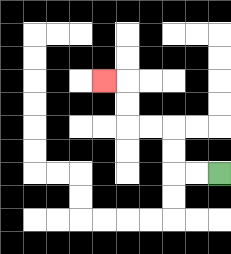{'start': '[9, 7]', 'end': '[4, 3]', 'path_directions': 'L,L,U,U,L,L,U,U,L', 'path_coordinates': '[[9, 7], [8, 7], [7, 7], [7, 6], [7, 5], [6, 5], [5, 5], [5, 4], [5, 3], [4, 3]]'}